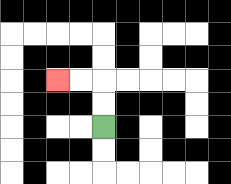{'start': '[4, 5]', 'end': '[2, 3]', 'path_directions': 'U,U,L,L', 'path_coordinates': '[[4, 5], [4, 4], [4, 3], [3, 3], [2, 3]]'}